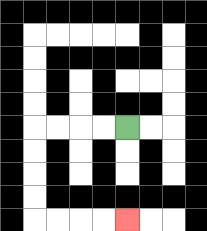{'start': '[5, 5]', 'end': '[5, 9]', 'path_directions': 'L,L,L,L,D,D,D,D,R,R,R,R', 'path_coordinates': '[[5, 5], [4, 5], [3, 5], [2, 5], [1, 5], [1, 6], [1, 7], [1, 8], [1, 9], [2, 9], [3, 9], [4, 9], [5, 9]]'}